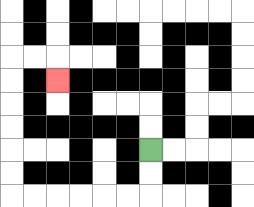{'start': '[6, 6]', 'end': '[2, 3]', 'path_directions': 'D,D,L,L,L,L,L,L,U,U,U,U,U,U,R,R,D', 'path_coordinates': '[[6, 6], [6, 7], [6, 8], [5, 8], [4, 8], [3, 8], [2, 8], [1, 8], [0, 8], [0, 7], [0, 6], [0, 5], [0, 4], [0, 3], [0, 2], [1, 2], [2, 2], [2, 3]]'}